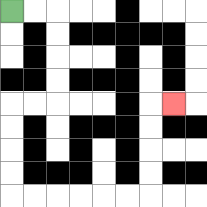{'start': '[0, 0]', 'end': '[7, 4]', 'path_directions': 'R,R,D,D,D,D,L,L,D,D,D,D,R,R,R,R,R,R,U,U,U,U,R', 'path_coordinates': '[[0, 0], [1, 0], [2, 0], [2, 1], [2, 2], [2, 3], [2, 4], [1, 4], [0, 4], [0, 5], [0, 6], [0, 7], [0, 8], [1, 8], [2, 8], [3, 8], [4, 8], [5, 8], [6, 8], [6, 7], [6, 6], [6, 5], [6, 4], [7, 4]]'}